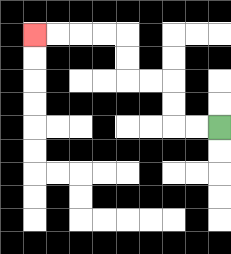{'start': '[9, 5]', 'end': '[1, 1]', 'path_directions': 'L,L,U,U,L,L,U,U,L,L,L,L', 'path_coordinates': '[[9, 5], [8, 5], [7, 5], [7, 4], [7, 3], [6, 3], [5, 3], [5, 2], [5, 1], [4, 1], [3, 1], [2, 1], [1, 1]]'}